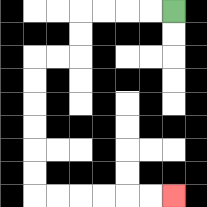{'start': '[7, 0]', 'end': '[7, 8]', 'path_directions': 'L,L,L,L,D,D,L,L,D,D,D,D,D,D,R,R,R,R,R,R', 'path_coordinates': '[[7, 0], [6, 0], [5, 0], [4, 0], [3, 0], [3, 1], [3, 2], [2, 2], [1, 2], [1, 3], [1, 4], [1, 5], [1, 6], [1, 7], [1, 8], [2, 8], [3, 8], [4, 8], [5, 8], [6, 8], [7, 8]]'}